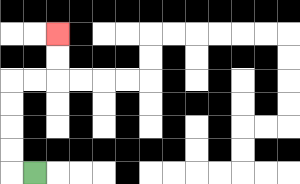{'start': '[1, 7]', 'end': '[2, 1]', 'path_directions': 'L,U,U,U,U,R,R,U,U', 'path_coordinates': '[[1, 7], [0, 7], [0, 6], [0, 5], [0, 4], [0, 3], [1, 3], [2, 3], [2, 2], [2, 1]]'}